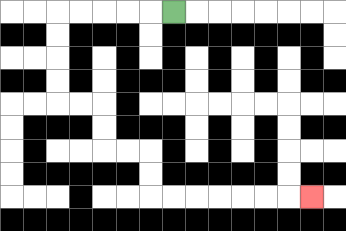{'start': '[7, 0]', 'end': '[13, 8]', 'path_directions': 'L,L,L,L,L,D,D,D,D,R,R,D,D,R,R,D,D,R,R,R,R,R,R,R', 'path_coordinates': '[[7, 0], [6, 0], [5, 0], [4, 0], [3, 0], [2, 0], [2, 1], [2, 2], [2, 3], [2, 4], [3, 4], [4, 4], [4, 5], [4, 6], [5, 6], [6, 6], [6, 7], [6, 8], [7, 8], [8, 8], [9, 8], [10, 8], [11, 8], [12, 8], [13, 8]]'}